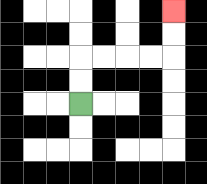{'start': '[3, 4]', 'end': '[7, 0]', 'path_directions': 'U,U,R,R,R,R,U,U', 'path_coordinates': '[[3, 4], [3, 3], [3, 2], [4, 2], [5, 2], [6, 2], [7, 2], [7, 1], [7, 0]]'}